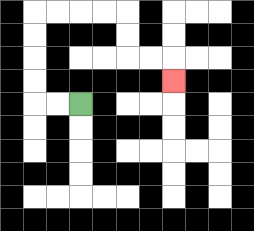{'start': '[3, 4]', 'end': '[7, 3]', 'path_directions': 'L,L,U,U,U,U,R,R,R,R,D,D,R,R,D', 'path_coordinates': '[[3, 4], [2, 4], [1, 4], [1, 3], [1, 2], [1, 1], [1, 0], [2, 0], [3, 0], [4, 0], [5, 0], [5, 1], [5, 2], [6, 2], [7, 2], [7, 3]]'}